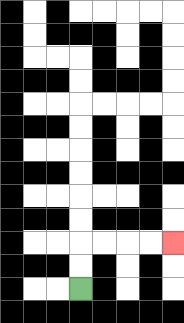{'start': '[3, 12]', 'end': '[7, 10]', 'path_directions': 'U,U,R,R,R,R', 'path_coordinates': '[[3, 12], [3, 11], [3, 10], [4, 10], [5, 10], [6, 10], [7, 10]]'}